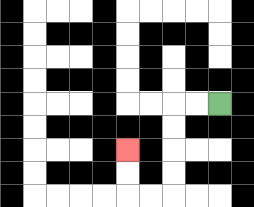{'start': '[9, 4]', 'end': '[5, 6]', 'path_directions': 'L,L,D,D,D,D,L,L,U,U', 'path_coordinates': '[[9, 4], [8, 4], [7, 4], [7, 5], [7, 6], [7, 7], [7, 8], [6, 8], [5, 8], [5, 7], [5, 6]]'}